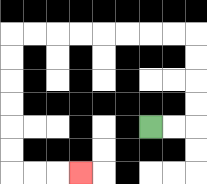{'start': '[6, 5]', 'end': '[3, 7]', 'path_directions': 'R,R,U,U,U,U,L,L,L,L,L,L,L,L,D,D,D,D,D,D,R,R,R', 'path_coordinates': '[[6, 5], [7, 5], [8, 5], [8, 4], [8, 3], [8, 2], [8, 1], [7, 1], [6, 1], [5, 1], [4, 1], [3, 1], [2, 1], [1, 1], [0, 1], [0, 2], [0, 3], [0, 4], [0, 5], [0, 6], [0, 7], [1, 7], [2, 7], [3, 7]]'}